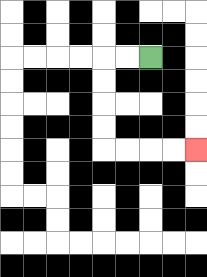{'start': '[6, 2]', 'end': '[8, 6]', 'path_directions': 'L,L,D,D,D,D,R,R,R,R', 'path_coordinates': '[[6, 2], [5, 2], [4, 2], [4, 3], [4, 4], [4, 5], [4, 6], [5, 6], [6, 6], [7, 6], [8, 6]]'}